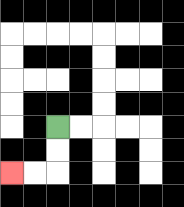{'start': '[2, 5]', 'end': '[0, 7]', 'path_directions': 'D,D,L,L', 'path_coordinates': '[[2, 5], [2, 6], [2, 7], [1, 7], [0, 7]]'}